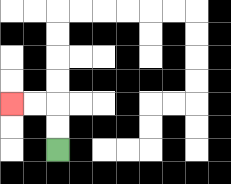{'start': '[2, 6]', 'end': '[0, 4]', 'path_directions': 'U,U,L,L', 'path_coordinates': '[[2, 6], [2, 5], [2, 4], [1, 4], [0, 4]]'}